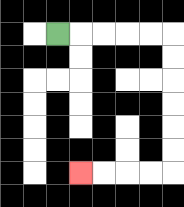{'start': '[2, 1]', 'end': '[3, 7]', 'path_directions': 'R,R,R,R,R,D,D,D,D,D,D,L,L,L,L', 'path_coordinates': '[[2, 1], [3, 1], [4, 1], [5, 1], [6, 1], [7, 1], [7, 2], [7, 3], [7, 4], [7, 5], [7, 6], [7, 7], [6, 7], [5, 7], [4, 7], [3, 7]]'}